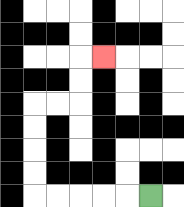{'start': '[6, 8]', 'end': '[4, 2]', 'path_directions': 'L,L,L,L,L,U,U,U,U,R,R,U,U,R', 'path_coordinates': '[[6, 8], [5, 8], [4, 8], [3, 8], [2, 8], [1, 8], [1, 7], [1, 6], [1, 5], [1, 4], [2, 4], [3, 4], [3, 3], [3, 2], [4, 2]]'}